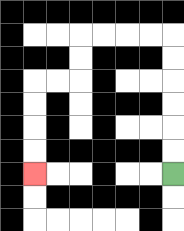{'start': '[7, 7]', 'end': '[1, 7]', 'path_directions': 'U,U,U,U,U,U,L,L,L,L,D,D,L,L,D,D,D,D', 'path_coordinates': '[[7, 7], [7, 6], [7, 5], [7, 4], [7, 3], [7, 2], [7, 1], [6, 1], [5, 1], [4, 1], [3, 1], [3, 2], [3, 3], [2, 3], [1, 3], [1, 4], [1, 5], [1, 6], [1, 7]]'}